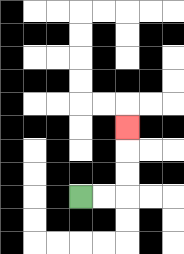{'start': '[3, 8]', 'end': '[5, 5]', 'path_directions': 'R,R,U,U,U', 'path_coordinates': '[[3, 8], [4, 8], [5, 8], [5, 7], [5, 6], [5, 5]]'}